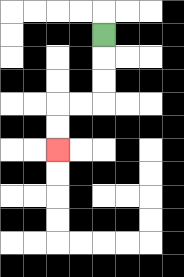{'start': '[4, 1]', 'end': '[2, 6]', 'path_directions': 'D,D,D,L,L,D,D', 'path_coordinates': '[[4, 1], [4, 2], [4, 3], [4, 4], [3, 4], [2, 4], [2, 5], [2, 6]]'}